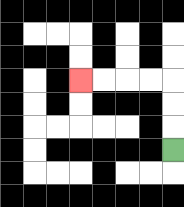{'start': '[7, 6]', 'end': '[3, 3]', 'path_directions': 'U,U,U,L,L,L,L', 'path_coordinates': '[[7, 6], [7, 5], [7, 4], [7, 3], [6, 3], [5, 3], [4, 3], [3, 3]]'}